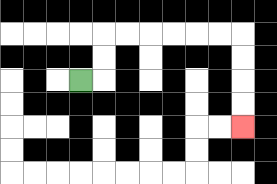{'start': '[3, 3]', 'end': '[10, 5]', 'path_directions': 'R,U,U,R,R,R,R,R,R,D,D,D,D', 'path_coordinates': '[[3, 3], [4, 3], [4, 2], [4, 1], [5, 1], [6, 1], [7, 1], [8, 1], [9, 1], [10, 1], [10, 2], [10, 3], [10, 4], [10, 5]]'}